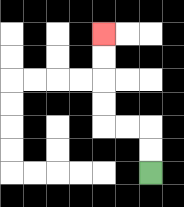{'start': '[6, 7]', 'end': '[4, 1]', 'path_directions': 'U,U,L,L,U,U,U,U', 'path_coordinates': '[[6, 7], [6, 6], [6, 5], [5, 5], [4, 5], [4, 4], [4, 3], [4, 2], [4, 1]]'}